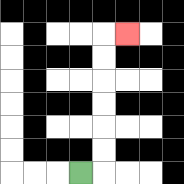{'start': '[3, 7]', 'end': '[5, 1]', 'path_directions': 'R,U,U,U,U,U,U,R', 'path_coordinates': '[[3, 7], [4, 7], [4, 6], [4, 5], [4, 4], [4, 3], [4, 2], [4, 1], [5, 1]]'}